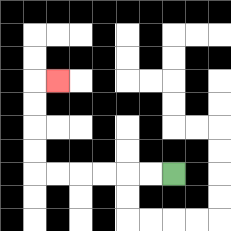{'start': '[7, 7]', 'end': '[2, 3]', 'path_directions': 'L,L,L,L,L,L,U,U,U,U,R', 'path_coordinates': '[[7, 7], [6, 7], [5, 7], [4, 7], [3, 7], [2, 7], [1, 7], [1, 6], [1, 5], [1, 4], [1, 3], [2, 3]]'}